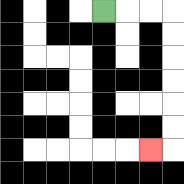{'start': '[4, 0]', 'end': '[6, 6]', 'path_directions': 'R,R,R,D,D,D,D,D,D,L', 'path_coordinates': '[[4, 0], [5, 0], [6, 0], [7, 0], [7, 1], [7, 2], [7, 3], [7, 4], [7, 5], [7, 6], [6, 6]]'}